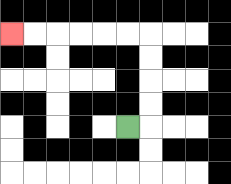{'start': '[5, 5]', 'end': '[0, 1]', 'path_directions': 'R,U,U,U,U,L,L,L,L,L,L', 'path_coordinates': '[[5, 5], [6, 5], [6, 4], [6, 3], [6, 2], [6, 1], [5, 1], [4, 1], [3, 1], [2, 1], [1, 1], [0, 1]]'}